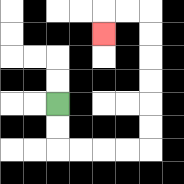{'start': '[2, 4]', 'end': '[4, 1]', 'path_directions': 'D,D,R,R,R,R,U,U,U,U,U,U,L,L,D', 'path_coordinates': '[[2, 4], [2, 5], [2, 6], [3, 6], [4, 6], [5, 6], [6, 6], [6, 5], [6, 4], [6, 3], [6, 2], [6, 1], [6, 0], [5, 0], [4, 0], [4, 1]]'}